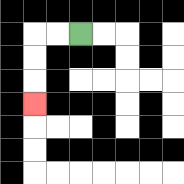{'start': '[3, 1]', 'end': '[1, 4]', 'path_directions': 'L,L,D,D,D', 'path_coordinates': '[[3, 1], [2, 1], [1, 1], [1, 2], [1, 3], [1, 4]]'}